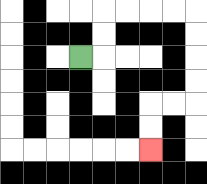{'start': '[3, 2]', 'end': '[6, 6]', 'path_directions': 'R,U,U,R,R,R,R,D,D,D,D,L,L,D,D', 'path_coordinates': '[[3, 2], [4, 2], [4, 1], [4, 0], [5, 0], [6, 0], [7, 0], [8, 0], [8, 1], [8, 2], [8, 3], [8, 4], [7, 4], [6, 4], [6, 5], [6, 6]]'}